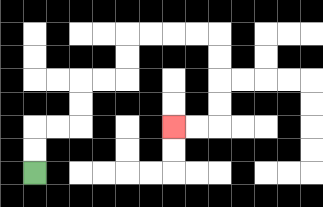{'start': '[1, 7]', 'end': '[7, 5]', 'path_directions': 'U,U,R,R,U,U,R,R,U,U,R,R,R,R,D,D,D,D,L,L', 'path_coordinates': '[[1, 7], [1, 6], [1, 5], [2, 5], [3, 5], [3, 4], [3, 3], [4, 3], [5, 3], [5, 2], [5, 1], [6, 1], [7, 1], [8, 1], [9, 1], [9, 2], [9, 3], [9, 4], [9, 5], [8, 5], [7, 5]]'}